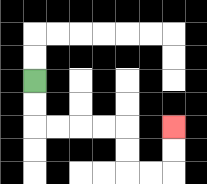{'start': '[1, 3]', 'end': '[7, 5]', 'path_directions': 'D,D,R,R,R,R,D,D,R,R,U,U', 'path_coordinates': '[[1, 3], [1, 4], [1, 5], [2, 5], [3, 5], [4, 5], [5, 5], [5, 6], [5, 7], [6, 7], [7, 7], [7, 6], [7, 5]]'}